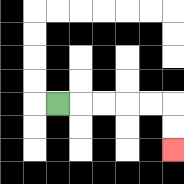{'start': '[2, 4]', 'end': '[7, 6]', 'path_directions': 'R,R,R,R,R,D,D', 'path_coordinates': '[[2, 4], [3, 4], [4, 4], [5, 4], [6, 4], [7, 4], [7, 5], [7, 6]]'}